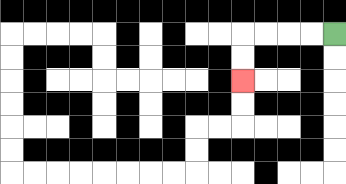{'start': '[14, 1]', 'end': '[10, 3]', 'path_directions': 'L,L,L,L,D,D', 'path_coordinates': '[[14, 1], [13, 1], [12, 1], [11, 1], [10, 1], [10, 2], [10, 3]]'}